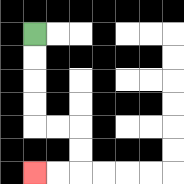{'start': '[1, 1]', 'end': '[1, 7]', 'path_directions': 'D,D,D,D,R,R,D,D,L,L', 'path_coordinates': '[[1, 1], [1, 2], [1, 3], [1, 4], [1, 5], [2, 5], [3, 5], [3, 6], [3, 7], [2, 7], [1, 7]]'}